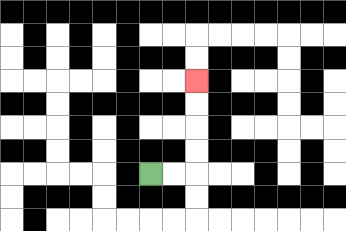{'start': '[6, 7]', 'end': '[8, 3]', 'path_directions': 'R,R,U,U,U,U', 'path_coordinates': '[[6, 7], [7, 7], [8, 7], [8, 6], [8, 5], [8, 4], [8, 3]]'}